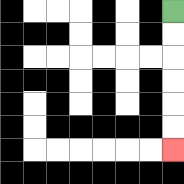{'start': '[7, 0]', 'end': '[7, 6]', 'path_directions': 'D,D,D,D,D,D', 'path_coordinates': '[[7, 0], [7, 1], [7, 2], [7, 3], [7, 4], [7, 5], [7, 6]]'}